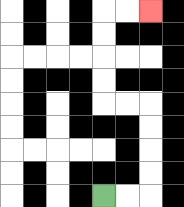{'start': '[4, 8]', 'end': '[6, 0]', 'path_directions': 'R,R,U,U,U,U,L,L,U,U,U,U,R,R', 'path_coordinates': '[[4, 8], [5, 8], [6, 8], [6, 7], [6, 6], [6, 5], [6, 4], [5, 4], [4, 4], [4, 3], [4, 2], [4, 1], [4, 0], [5, 0], [6, 0]]'}